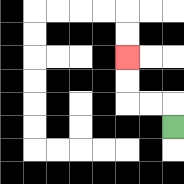{'start': '[7, 5]', 'end': '[5, 2]', 'path_directions': 'U,L,L,U,U', 'path_coordinates': '[[7, 5], [7, 4], [6, 4], [5, 4], [5, 3], [5, 2]]'}